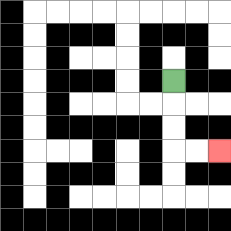{'start': '[7, 3]', 'end': '[9, 6]', 'path_directions': 'D,D,D,R,R', 'path_coordinates': '[[7, 3], [7, 4], [7, 5], [7, 6], [8, 6], [9, 6]]'}